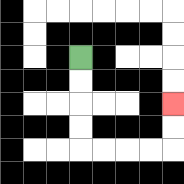{'start': '[3, 2]', 'end': '[7, 4]', 'path_directions': 'D,D,D,D,R,R,R,R,U,U', 'path_coordinates': '[[3, 2], [3, 3], [3, 4], [3, 5], [3, 6], [4, 6], [5, 6], [6, 6], [7, 6], [7, 5], [7, 4]]'}